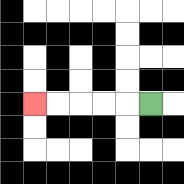{'start': '[6, 4]', 'end': '[1, 4]', 'path_directions': 'L,L,L,L,L', 'path_coordinates': '[[6, 4], [5, 4], [4, 4], [3, 4], [2, 4], [1, 4]]'}